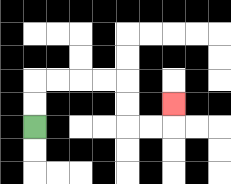{'start': '[1, 5]', 'end': '[7, 4]', 'path_directions': 'U,U,R,R,R,R,D,D,R,R,U', 'path_coordinates': '[[1, 5], [1, 4], [1, 3], [2, 3], [3, 3], [4, 3], [5, 3], [5, 4], [5, 5], [6, 5], [7, 5], [7, 4]]'}